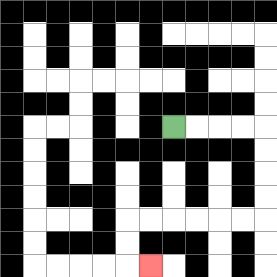{'start': '[7, 5]', 'end': '[6, 11]', 'path_directions': 'R,R,R,R,D,D,D,D,L,L,L,L,L,L,D,D,R', 'path_coordinates': '[[7, 5], [8, 5], [9, 5], [10, 5], [11, 5], [11, 6], [11, 7], [11, 8], [11, 9], [10, 9], [9, 9], [8, 9], [7, 9], [6, 9], [5, 9], [5, 10], [5, 11], [6, 11]]'}